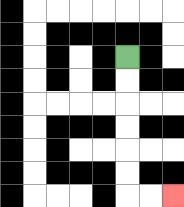{'start': '[5, 2]', 'end': '[7, 8]', 'path_directions': 'D,D,D,D,D,D,R,R', 'path_coordinates': '[[5, 2], [5, 3], [5, 4], [5, 5], [5, 6], [5, 7], [5, 8], [6, 8], [7, 8]]'}